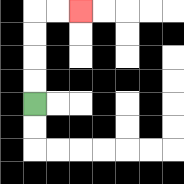{'start': '[1, 4]', 'end': '[3, 0]', 'path_directions': 'U,U,U,U,R,R', 'path_coordinates': '[[1, 4], [1, 3], [1, 2], [1, 1], [1, 0], [2, 0], [3, 0]]'}